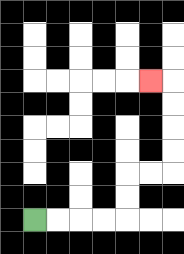{'start': '[1, 9]', 'end': '[6, 3]', 'path_directions': 'R,R,R,R,U,U,R,R,U,U,U,U,L', 'path_coordinates': '[[1, 9], [2, 9], [3, 9], [4, 9], [5, 9], [5, 8], [5, 7], [6, 7], [7, 7], [7, 6], [7, 5], [7, 4], [7, 3], [6, 3]]'}